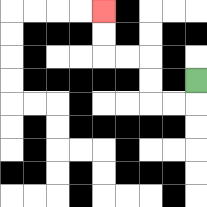{'start': '[8, 3]', 'end': '[4, 0]', 'path_directions': 'D,L,L,U,U,L,L,U,U', 'path_coordinates': '[[8, 3], [8, 4], [7, 4], [6, 4], [6, 3], [6, 2], [5, 2], [4, 2], [4, 1], [4, 0]]'}